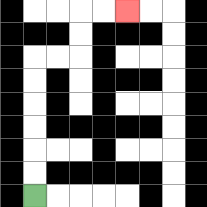{'start': '[1, 8]', 'end': '[5, 0]', 'path_directions': 'U,U,U,U,U,U,R,R,U,U,R,R', 'path_coordinates': '[[1, 8], [1, 7], [1, 6], [1, 5], [1, 4], [1, 3], [1, 2], [2, 2], [3, 2], [3, 1], [3, 0], [4, 0], [5, 0]]'}